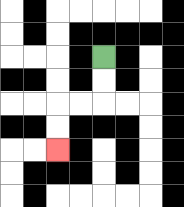{'start': '[4, 2]', 'end': '[2, 6]', 'path_directions': 'D,D,L,L,D,D', 'path_coordinates': '[[4, 2], [4, 3], [4, 4], [3, 4], [2, 4], [2, 5], [2, 6]]'}